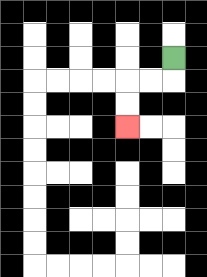{'start': '[7, 2]', 'end': '[5, 5]', 'path_directions': 'D,L,L,D,D', 'path_coordinates': '[[7, 2], [7, 3], [6, 3], [5, 3], [5, 4], [5, 5]]'}